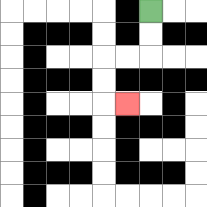{'start': '[6, 0]', 'end': '[5, 4]', 'path_directions': 'D,D,L,L,D,D,R', 'path_coordinates': '[[6, 0], [6, 1], [6, 2], [5, 2], [4, 2], [4, 3], [4, 4], [5, 4]]'}